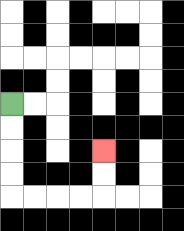{'start': '[0, 4]', 'end': '[4, 6]', 'path_directions': 'D,D,D,D,R,R,R,R,U,U', 'path_coordinates': '[[0, 4], [0, 5], [0, 6], [0, 7], [0, 8], [1, 8], [2, 8], [3, 8], [4, 8], [4, 7], [4, 6]]'}